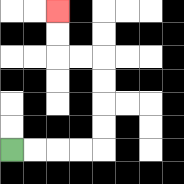{'start': '[0, 6]', 'end': '[2, 0]', 'path_directions': 'R,R,R,R,U,U,U,U,L,L,U,U', 'path_coordinates': '[[0, 6], [1, 6], [2, 6], [3, 6], [4, 6], [4, 5], [4, 4], [4, 3], [4, 2], [3, 2], [2, 2], [2, 1], [2, 0]]'}